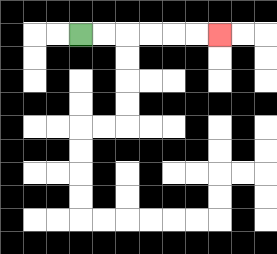{'start': '[3, 1]', 'end': '[9, 1]', 'path_directions': 'R,R,R,R,R,R', 'path_coordinates': '[[3, 1], [4, 1], [5, 1], [6, 1], [7, 1], [8, 1], [9, 1]]'}